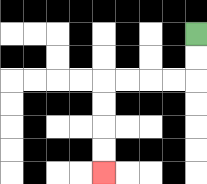{'start': '[8, 1]', 'end': '[4, 7]', 'path_directions': 'D,D,L,L,L,L,D,D,D,D', 'path_coordinates': '[[8, 1], [8, 2], [8, 3], [7, 3], [6, 3], [5, 3], [4, 3], [4, 4], [4, 5], [4, 6], [4, 7]]'}